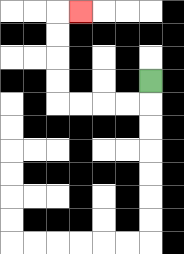{'start': '[6, 3]', 'end': '[3, 0]', 'path_directions': 'D,L,L,L,L,U,U,U,U,R', 'path_coordinates': '[[6, 3], [6, 4], [5, 4], [4, 4], [3, 4], [2, 4], [2, 3], [2, 2], [2, 1], [2, 0], [3, 0]]'}